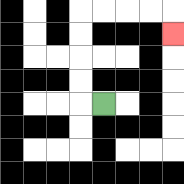{'start': '[4, 4]', 'end': '[7, 1]', 'path_directions': 'L,U,U,U,U,R,R,R,R,D', 'path_coordinates': '[[4, 4], [3, 4], [3, 3], [3, 2], [3, 1], [3, 0], [4, 0], [5, 0], [6, 0], [7, 0], [7, 1]]'}